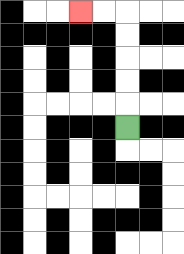{'start': '[5, 5]', 'end': '[3, 0]', 'path_directions': 'U,U,U,U,U,L,L', 'path_coordinates': '[[5, 5], [5, 4], [5, 3], [5, 2], [5, 1], [5, 0], [4, 0], [3, 0]]'}